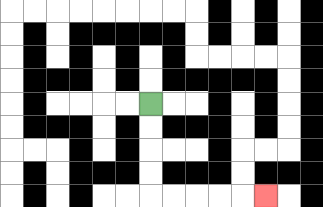{'start': '[6, 4]', 'end': '[11, 8]', 'path_directions': 'D,D,D,D,R,R,R,R,R', 'path_coordinates': '[[6, 4], [6, 5], [6, 6], [6, 7], [6, 8], [7, 8], [8, 8], [9, 8], [10, 8], [11, 8]]'}